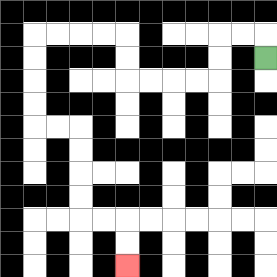{'start': '[11, 2]', 'end': '[5, 11]', 'path_directions': 'U,L,L,D,D,L,L,L,L,U,U,L,L,L,L,D,D,D,D,R,R,D,D,D,D,R,R,D,D', 'path_coordinates': '[[11, 2], [11, 1], [10, 1], [9, 1], [9, 2], [9, 3], [8, 3], [7, 3], [6, 3], [5, 3], [5, 2], [5, 1], [4, 1], [3, 1], [2, 1], [1, 1], [1, 2], [1, 3], [1, 4], [1, 5], [2, 5], [3, 5], [3, 6], [3, 7], [3, 8], [3, 9], [4, 9], [5, 9], [5, 10], [5, 11]]'}